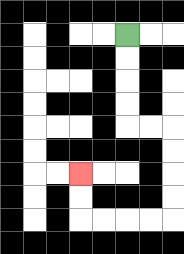{'start': '[5, 1]', 'end': '[3, 7]', 'path_directions': 'D,D,D,D,R,R,D,D,D,D,L,L,L,L,U,U', 'path_coordinates': '[[5, 1], [5, 2], [5, 3], [5, 4], [5, 5], [6, 5], [7, 5], [7, 6], [7, 7], [7, 8], [7, 9], [6, 9], [5, 9], [4, 9], [3, 9], [3, 8], [3, 7]]'}